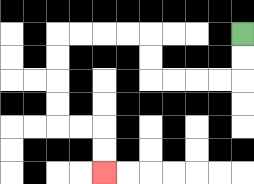{'start': '[10, 1]', 'end': '[4, 7]', 'path_directions': 'D,D,L,L,L,L,U,U,L,L,L,L,D,D,D,D,R,R,D,D', 'path_coordinates': '[[10, 1], [10, 2], [10, 3], [9, 3], [8, 3], [7, 3], [6, 3], [6, 2], [6, 1], [5, 1], [4, 1], [3, 1], [2, 1], [2, 2], [2, 3], [2, 4], [2, 5], [3, 5], [4, 5], [4, 6], [4, 7]]'}